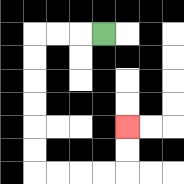{'start': '[4, 1]', 'end': '[5, 5]', 'path_directions': 'L,L,L,D,D,D,D,D,D,R,R,R,R,U,U', 'path_coordinates': '[[4, 1], [3, 1], [2, 1], [1, 1], [1, 2], [1, 3], [1, 4], [1, 5], [1, 6], [1, 7], [2, 7], [3, 7], [4, 7], [5, 7], [5, 6], [5, 5]]'}